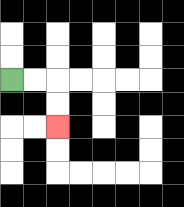{'start': '[0, 3]', 'end': '[2, 5]', 'path_directions': 'R,R,D,D', 'path_coordinates': '[[0, 3], [1, 3], [2, 3], [2, 4], [2, 5]]'}